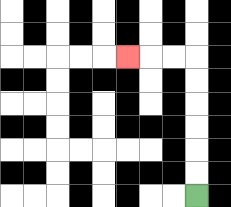{'start': '[8, 8]', 'end': '[5, 2]', 'path_directions': 'U,U,U,U,U,U,L,L,L', 'path_coordinates': '[[8, 8], [8, 7], [8, 6], [8, 5], [8, 4], [8, 3], [8, 2], [7, 2], [6, 2], [5, 2]]'}